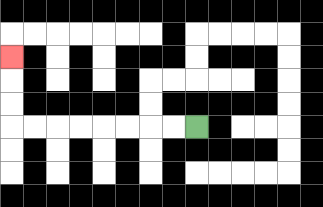{'start': '[8, 5]', 'end': '[0, 2]', 'path_directions': 'L,L,L,L,L,L,L,L,U,U,U', 'path_coordinates': '[[8, 5], [7, 5], [6, 5], [5, 5], [4, 5], [3, 5], [2, 5], [1, 5], [0, 5], [0, 4], [0, 3], [0, 2]]'}